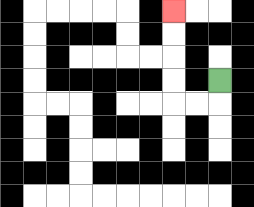{'start': '[9, 3]', 'end': '[7, 0]', 'path_directions': 'D,L,L,U,U,U,U', 'path_coordinates': '[[9, 3], [9, 4], [8, 4], [7, 4], [7, 3], [7, 2], [7, 1], [7, 0]]'}